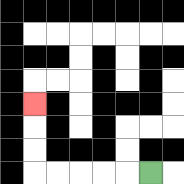{'start': '[6, 7]', 'end': '[1, 4]', 'path_directions': 'L,L,L,L,L,U,U,U', 'path_coordinates': '[[6, 7], [5, 7], [4, 7], [3, 7], [2, 7], [1, 7], [1, 6], [1, 5], [1, 4]]'}